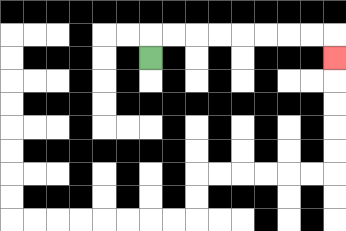{'start': '[6, 2]', 'end': '[14, 2]', 'path_directions': 'U,R,R,R,R,R,R,R,R,D', 'path_coordinates': '[[6, 2], [6, 1], [7, 1], [8, 1], [9, 1], [10, 1], [11, 1], [12, 1], [13, 1], [14, 1], [14, 2]]'}